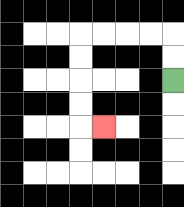{'start': '[7, 3]', 'end': '[4, 5]', 'path_directions': 'U,U,L,L,L,L,D,D,D,D,R', 'path_coordinates': '[[7, 3], [7, 2], [7, 1], [6, 1], [5, 1], [4, 1], [3, 1], [3, 2], [3, 3], [3, 4], [3, 5], [4, 5]]'}